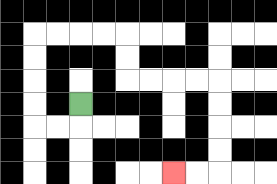{'start': '[3, 4]', 'end': '[7, 7]', 'path_directions': 'D,L,L,U,U,U,U,R,R,R,R,D,D,R,R,R,R,D,D,D,D,L,L', 'path_coordinates': '[[3, 4], [3, 5], [2, 5], [1, 5], [1, 4], [1, 3], [1, 2], [1, 1], [2, 1], [3, 1], [4, 1], [5, 1], [5, 2], [5, 3], [6, 3], [7, 3], [8, 3], [9, 3], [9, 4], [9, 5], [9, 6], [9, 7], [8, 7], [7, 7]]'}